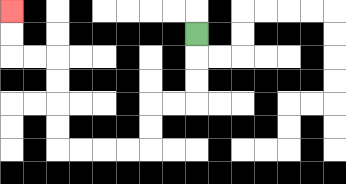{'start': '[8, 1]', 'end': '[0, 0]', 'path_directions': 'D,D,D,L,L,D,D,L,L,L,L,U,U,U,U,L,L,U,U', 'path_coordinates': '[[8, 1], [8, 2], [8, 3], [8, 4], [7, 4], [6, 4], [6, 5], [6, 6], [5, 6], [4, 6], [3, 6], [2, 6], [2, 5], [2, 4], [2, 3], [2, 2], [1, 2], [0, 2], [0, 1], [0, 0]]'}